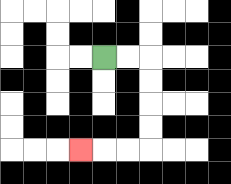{'start': '[4, 2]', 'end': '[3, 6]', 'path_directions': 'R,R,D,D,D,D,L,L,L', 'path_coordinates': '[[4, 2], [5, 2], [6, 2], [6, 3], [6, 4], [6, 5], [6, 6], [5, 6], [4, 6], [3, 6]]'}